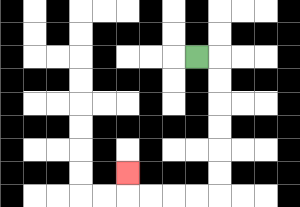{'start': '[8, 2]', 'end': '[5, 7]', 'path_directions': 'R,D,D,D,D,D,D,L,L,L,L,U', 'path_coordinates': '[[8, 2], [9, 2], [9, 3], [9, 4], [9, 5], [9, 6], [9, 7], [9, 8], [8, 8], [7, 8], [6, 8], [5, 8], [5, 7]]'}